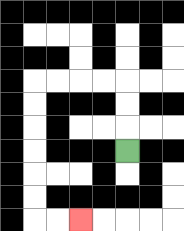{'start': '[5, 6]', 'end': '[3, 9]', 'path_directions': 'U,U,U,L,L,L,L,D,D,D,D,D,D,R,R', 'path_coordinates': '[[5, 6], [5, 5], [5, 4], [5, 3], [4, 3], [3, 3], [2, 3], [1, 3], [1, 4], [1, 5], [1, 6], [1, 7], [1, 8], [1, 9], [2, 9], [3, 9]]'}